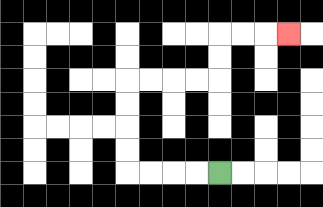{'start': '[9, 7]', 'end': '[12, 1]', 'path_directions': 'L,L,L,L,U,U,U,U,R,R,R,R,U,U,R,R,R', 'path_coordinates': '[[9, 7], [8, 7], [7, 7], [6, 7], [5, 7], [5, 6], [5, 5], [5, 4], [5, 3], [6, 3], [7, 3], [8, 3], [9, 3], [9, 2], [9, 1], [10, 1], [11, 1], [12, 1]]'}